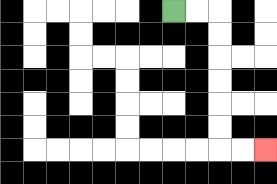{'start': '[7, 0]', 'end': '[11, 6]', 'path_directions': 'R,R,D,D,D,D,D,D,R,R', 'path_coordinates': '[[7, 0], [8, 0], [9, 0], [9, 1], [9, 2], [9, 3], [9, 4], [9, 5], [9, 6], [10, 6], [11, 6]]'}